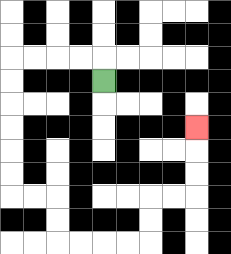{'start': '[4, 3]', 'end': '[8, 5]', 'path_directions': 'U,L,L,L,L,D,D,D,D,D,D,R,R,D,D,R,R,R,R,U,U,R,R,U,U,U', 'path_coordinates': '[[4, 3], [4, 2], [3, 2], [2, 2], [1, 2], [0, 2], [0, 3], [0, 4], [0, 5], [0, 6], [0, 7], [0, 8], [1, 8], [2, 8], [2, 9], [2, 10], [3, 10], [4, 10], [5, 10], [6, 10], [6, 9], [6, 8], [7, 8], [8, 8], [8, 7], [8, 6], [8, 5]]'}